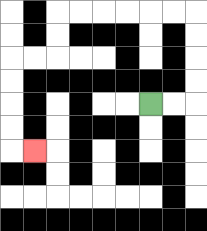{'start': '[6, 4]', 'end': '[1, 6]', 'path_directions': 'R,R,U,U,U,U,L,L,L,L,L,L,D,D,L,L,D,D,D,D,R', 'path_coordinates': '[[6, 4], [7, 4], [8, 4], [8, 3], [8, 2], [8, 1], [8, 0], [7, 0], [6, 0], [5, 0], [4, 0], [3, 0], [2, 0], [2, 1], [2, 2], [1, 2], [0, 2], [0, 3], [0, 4], [0, 5], [0, 6], [1, 6]]'}